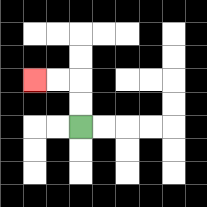{'start': '[3, 5]', 'end': '[1, 3]', 'path_directions': 'U,U,L,L', 'path_coordinates': '[[3, 5], [3, 4], [3, 3], [2, 3], [1, 3]]'}